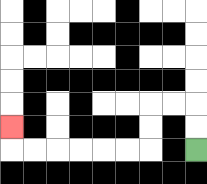{'start': '[8, 6]', 'end': '[0, 5]', 'path_directions': 'U,U,L,L,D,D,L,L,L,L,L,L,U', 'path_coordinates': '[[8, 6], [8, 5], [8, 4], [7, 4], [6, 4], [6, 5], [6, 6], [5, 6], [4, 6], [3, 6], [2, 6], [1, 6], [0, 6], [0, 5]]'}